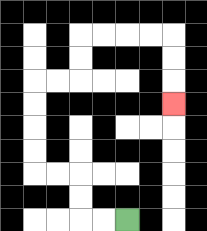{'start': '[5, 9]', 'end': '[7, 4]', 'path_directions': 'L,L,U,U,L,L,U,U,U,U,R,R,U,U,R,R,R,R,D,D,D', 'path_coordinates': '[[5, 9], [4, 9], [3, 9], [3, 8], [3, 7], [2, 7], [1, 7], [1, 6], [1, 5], [1, 4], [1, 3], [2, 3], [3, 3], [3, 2], [3, 1], [4, 1], [5, 1], [6, 1], [7, 1], [7, 2], [7, 3], [7, 4]]'}